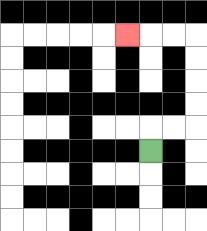{'start': '[6, 6]', 'end': '[5, 1]', 'path_directions': 'U,R,R,U,U,U,U,L,L,L', 'path_coordinates': '[[6, 6], [6, 5], [7, 5], [8, 5], [8, 4], [8, 3], [8, 2], [8, 1], [7, 1], [6, 1], [5, 1]]'}